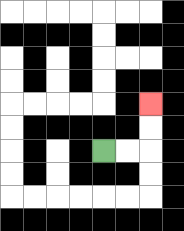{'start': '[4, 6]', 'end': '[6, 4]', 'path_directions': 'R,R,U,U', 'path_coordinates': '[[4, 6], [5, 6], [6, 6], [6, 5], [6, 4]]'}